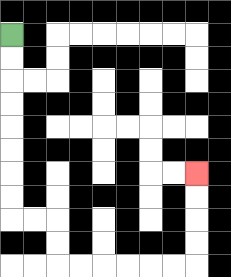{'start': '[0, 1]', 'end': '[8, 7]', 'path_directions': 'D,D,D,D,D,D,D,D,R,R,D,D,R,R,R,R,R,R,U,U,U,U', 'path_coordinates': '[[0, 1], [0, 2], [0, 3], [0, 4], [0, 5], [0, 6], [0, 7], [0, 8], [0, 9], [1, 9], [2, 9], [2, 10], [2, 11], [3, 11], [4, 11], [5, 11], [6, 11], [7, 11], [8, 11], [8, 10], [8, 9], [8, 8], [8, 7]]'}